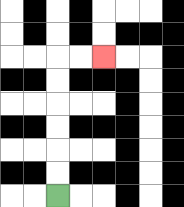{'start': '[2, 8]', 'end': '[4, 2]', 'path_directions': 'U,U,U,U,U,U,R,R', 'path_coordinates': '[[2, 8], [2, 7], [2, 6], [2, 5], [2, 4], [2, 3], [2, 2], [3, 2], [4, 2]]'}